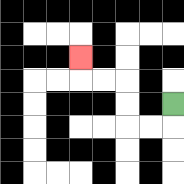{'start': '[7, 4]', 'end': '[3, 2]', 'path_directions': 'D,L,L,U,U,L,L,U', 'path_coordinates': '[[7, 4], [7, 5], [6, 5], [5, 5], [5, 4], [5, 3], [4, 3], [3, 3], [3, 2]]'}